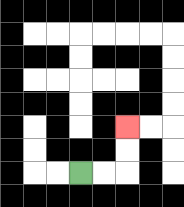{'start': '[3, 7]', 'end': '[5, 5]', 'path_directions': 'R,R,U,U', 'path_coordinates': '[[3, 7], [4, 7], [5, 7], [5, 6], [5, 5]]'}